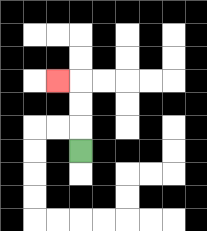{'start': '[3, 6]', 'end': '[2, 3]', 'path_directions': 'U,U,U,L', 'path_coordinates': '[[3, 6], [3, 5], [3, 4], [3, 3], [2, 3]]'}